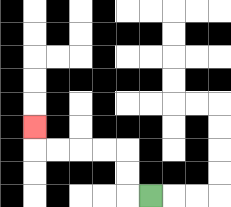{'start': '[6, 8]', 'end': '[1, 5]', 'path_directions': 'L,U,U,L,L,L,L,U', 'path_coordinates': '[[6, 8], [5, 8], [5, 7], [5, 6], [4, 6], [3, 6], [2, 6], [1, 6], [1, 5]]'}